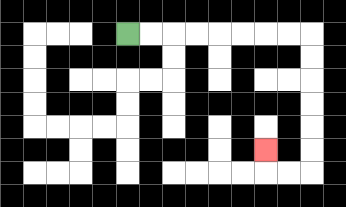{'start': '[5, 1]', 'end': '[11, 6]', 'path_directions': 'R,R,R,R,R,R,R,R,D,D,D,D,D,D,L,L,U', 'path_coordinates': '[[5, 1], [6, 1], [7, 1], [8, 1], [9, 1], [10, 1], [11, 1], [12, 1], [13, 1], [13, 2], [13, 3], [13, 4], [13, 5], [13, 6], [13, 7], [12, 7], [11, 7], [11, 6]]'}